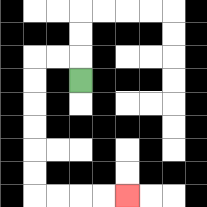{'start': '[3, 3]', 'end': '[5, 8]', 'path_directions': 'U,L,L,D,D,D,D,D,D,R,R,R,R', 'path_coordinates': '[[3, 3], [3, 2], [2, 2], [1, 2], [1, 3], [1, 4], [1, 5], [1, 6], [1, 7], [1, 8], [2, 8], [3, 8], [4, 8], [5, 8]]'}